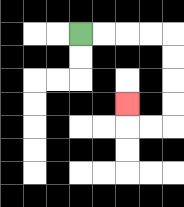{'start': '[3, 1]', 'end': '[5, 4]', 'path_directions': 'R,R,R,R,D,D,D,D,L,L,U', 'path_coordinates': '[[3, 1], [4, 1], [5, 1], [6, 1], [7, 1], [7, 2], [7, 3], [7, 4], [7, 5], [6, 5], [5, 5], [5, 4]]'}